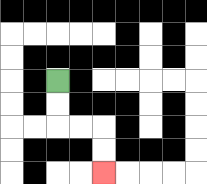{'start': '[2, 3]', 'end': '[4, 7]', 'path_directions': 'D,D,R,R,D,D', 'path_coordinates': '[[2, 3], [2, 4], [2, 5], [3, 5], [4, 5], [4, 6], [4, 7]]'}